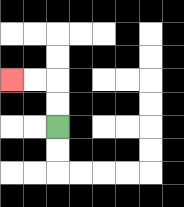{'start': '[2, 5]', 'end': '[0, 3]', 'path_directions': 'U,U,L,L', 'path_coordinates': '[[2, 5], [2, 4], [2, 3], [1, 3], [0, 3]]'}